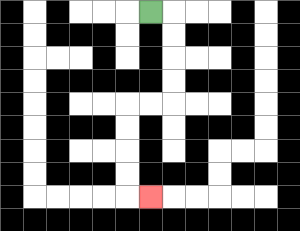{'start': '[6, 0]', 'end': '[6, 8]', 'path_directions': 'R,D,D,D,D,L,L,D,D,D,D,R', 'path_coordinates': '[[6, 0], [7, 0], [7, 1], [7, 2], [7, 3], [7, 4], [6, 4], [5, 4], [5, 5], [5, 6], [5, 7], [5, 8], [6, 8]]'}